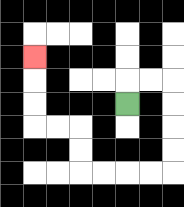{'start': '[5, 4]', 'end': '[1, 2]', 'path_directions': 'U,R,R,D,D,D,D,L,L,L,L,U,U,L,L,U,U,U', 'path_coordinates': '[[5, 4], [5, 3], [6, 3], [7, 3], [7, 4], [7, 5], [7, 6], [7, 7], [6, 7], [5, 7], [4, 7], [3, 7], [3, 6], [3, 5], [2, 5], [1, 5], [1, 4], [1, 3], [1, 2]]'}